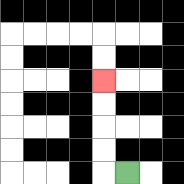{'start': '[5, 7]', 'end': '[4, 3]', 'path_directions': 'L,U,U,U,U', 'path_coordinates': '[[5, 7], [4, 7], [4, 6], [4, 5], [4, 4], [4, 3]]'}